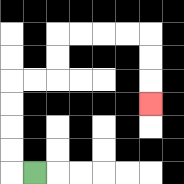{'start': '[1, 7]', 'end': '[6, 4]', 'path_directions': 'L,U,U,U,U,R,R,U,U,R,R,R,R,D,D,D', 'path_coordinates': '[[1, 7], [0, 7], [0, 6], [0, 5], [0, 4], [0, 3], [1, 3], [2, 3], [2, 2], [2, 1], [3, 1], [4, 1], [5, 1], [6, 1], [6, 2], [6, 3], [6, 4]]'}